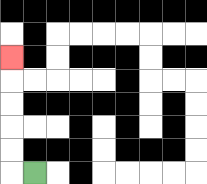{'start': '[1, 7]', 'end': '[0, 2]', 'path_directions': 'L,U,U,U,U,U', 'path_coordinates': '[[1, 7], [0, 7], [0, 6], [0, 5], [0, 4], [0, 3], [0, 2]]'}